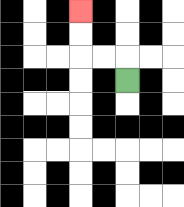{'start': '[5, 3]', 'end': '[3, 0]', 'path_directions': 'U,L,L,U,U', 'path_coordinates': '[[5, 3], [5, 2], [4, 2], [3, 2], [3, 1], [3, 0]]'}